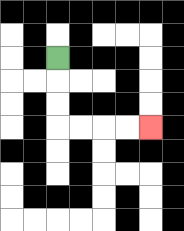{'start': '[2, 2]', 'end': '[6, 5]', 'path_directions': 'D,D,D,R,R,R,R', 'path_coordinates': '[[2, 2], [2, 3], [2, 4], [2, 5], [3, 5], [4, 5], [5, 5], [6, 5]]'}